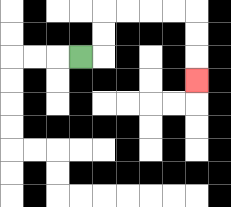{'start': '[3, 2]', 'end': '[8, 3]', 'path_directions': 'R,U,U,R,R,R,R,D,D,D', 'path_coordinates': '[[3, 2], [4, 2], [4, 1], [4, 0], [5, 0], [6, 0], [7, 0], [8, 0], [8, 1], [8, 2], [8, 3]]'}